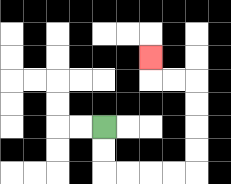{'start': '[4, 5]', 'end': '[6, 2]', 'path_directions': 'D,D,R,R,R,R,U,U,U,U,L,L,U', 'path_coordinates': '[[4, 5], [4, 6], [4, 7], [5, 7], [6, 7], [7, 7], [8, 7], [8, 6], [8, 5], [8, 4], [8, 3], [7, 3], [6, 3], [6, 2]]'}